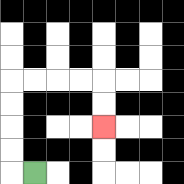{'start': '[1, 7]', 'end': '[4, 5]', 'path_directions': 'L,U,U,U,U,R,R,R,R,D,D', 'path_coordinates': '[[1, 7], [0, 7], [0, 6], [0, 5], [0, 4], [0, 3], [1, 3], [2, 3], [3, 3], [4, 3], [4, 4], [4, 5]]'}